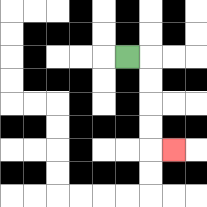{'start': '[5, 2]', 'end': '[7, 6]', 'path_directions': 'R,D,D,D,D,R', 'path_coordinates': '[[5, 2], [6, 2], [6, 3], [6, 4], [6, 5], [6, 6], [7, 6]]'}